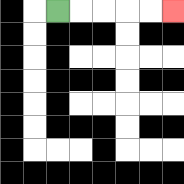{'start': '[2, 0]', 'end': '[7, 0]', 'path_directions': 'R,R,R,R,R', 'path_coordinates': '[[2, 0], [3, 0], [4, 0], [5, 0], [6, 0], [7, 0]]'}